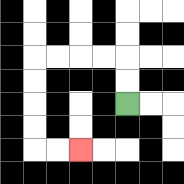{'start': '[5, 4]', 'end': '[3, 6]', 'path_directions': 'U,U,L,L,L,L,D,D,D,D,R,R', 'path_coordinates': '[[5, 4], [5, 3], [5, 2], [4, 2], [3, 2], [2, 2], [1, 2], [1, 3], [1, 4], [1, 5], [1, 6], [2, 6], [3, 6]]'}